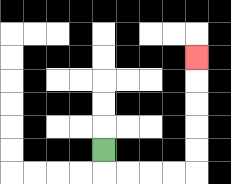{'start': '[4, 6]', 'end': '[8, 2]', 'path_directions': 'D,R,R,R,R,U,U,U,U,U', 'path_coordinates': '[[4, 6], [4, 7], [5, 7], [6, 7], [7, 7], [8, 7], [8, 6], [8, 5], [8, 4], [8, 3], [8, 2]]'}